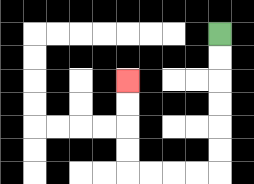{'start': '[9, 1]', 'end': '[5, 3]', 'path_directions': 'D,D,D,D,D,D,L,L,L,L,U,U,U,U', 'path_coordinates': '[[9, 1], [9, 2], [9, 3], [9, 4], [9, 5], [9, 6], [9, 7], [8, 7], [7, 7], [6, 7], [5, 7], [5, 6], [5, 5], [5, 4], [5, 3]]'}